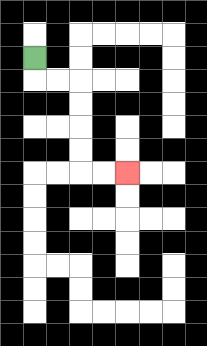{'start': '[1, 2]', 'end': '[5, 7]', 'path_directions': 'D,R,R,D,D,D,D,R,R', 'path_coordinates': '[[1, 2], [1, 3], [2, 3], [3, 3], [3, 4], [3, 5], [3, 6], [3, 7], [4, 7], [5, 7]]'}